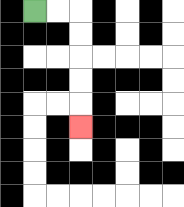{'start': '[1, 0]', 'end': '[3, 5]', 'path_directions': 'R,R,D,D,D,D,D', 'path_coordinates': '[[1, 0], [2, 0], [3, 0], [3, 1], [3, 2], [3, 3], [3, 4], [3, 5]]'}